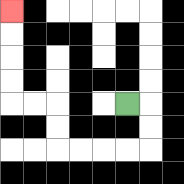{'start': '[5, 4]', 'end': '[0, 0]', 'path_directions': 'R,D,D,L,L,L,L,U,U,L,L,U,U,U,U', 'path_coordinates': '[[5, 4], [6, 4], [6, 5], [6, 6], [5, 6], [4, 6], [3, 6], [2, 6], [2, 5], [2, 4], [1, 4], [0, 4], [0, 3], [0, 2], [0, 1], [0, 0]]'}